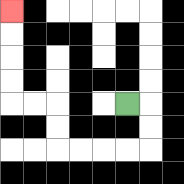{'start': '[5, 4]', 'end': '[0, 0]', 'path_directions': 'R,D,D,L,L,L,L,U,U,L,L,U,U,U,U', 'path_coordinates': '[[5, 4], [6, 4], [6, 5], [6, 6], [5, 6], [4, 6], [3, 6], [2, 6], [2, 5], [2, 4], [1, 4], [0, 4], [0, 3], [0, 2], [0, 1], [0, 0]]'}